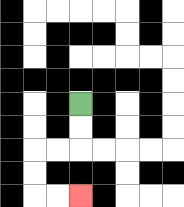{'start': '[3, 4]', 'end': '[3, 8]', 'path_directions': 'D,D,L,L,D,D,R,R', 'path_coordinates': '[[3, 4], [3, 5], [3, 6], [2, 6], [1, 6], [1, 7], [1, 8], [2, 8], [3, 8]]'}